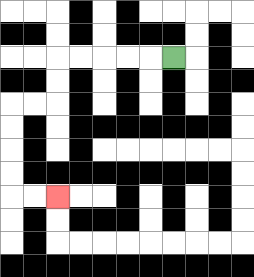{'start': '[7, 2]', 'end': '[2, 8]', 'path_directions': 'L,L,L,L,L,D,D,L,L,D,D,D,D,R,R', 'path_coordinates': '[[7, 2], [6, 2], [5, 2], [4, 2], [3, 2], [2, 2], [2, 3], [2, 4], [1, 4], [0, 4], [0, 5], [0, 6], [0, 7], [0, 8], [1, 8], [2, 8]]'}